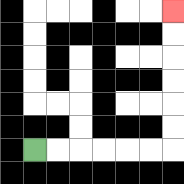{'start': '[1, 6]', 'end': '[7, 0]', 'path_directions': 'R,R,R,R,R,R,U,U,U,U,U,U', 'path_coordinates': '[[1, 6], [2, 6], [3, 6], [4, 6], [5, 6], [6, 6], [7, 6], [7, 5], [7, 4], [7, 3], [7, 2], [7, 1], [7, 0]]'}